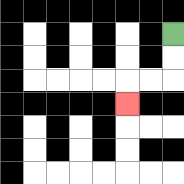{'start': '[7, 1]', 'end': '[5, 4]', 'path_directions': 'D,D,L,L,D', 'path_coordinates': '[[7, 1], [7, 2], [7, 3], [6, 3], [5, 3], [5, 4]]'}